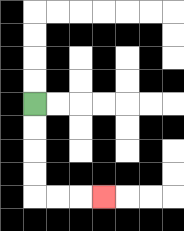{'start': '[1, 4]', 'end': '[4, 8]', 'path_directions': 'D,D,D,D,R,R,R', 'path_coordinates': '[[1, 4], [1, 5], [1, 6], [1, 7], [1, 8], [2, 8], [3, 8], [4, 8]]'}